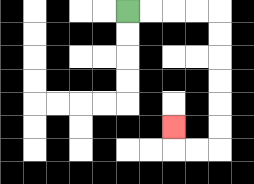{'start': '[5, 0]', 'end': '[7, 5]', 'path_directions': 'R,R,R,R,D,D,D,D,D,D,L,L,U', 'path_coordinates': '[[5, 0], [6, 0], [7, 0], [8, 0], [9, 0], [9, 1], [9, 2], [9, 3], [9, 4], [9, 5], [9, 6], [8, 6], [7, 6], [7, 5]]'}